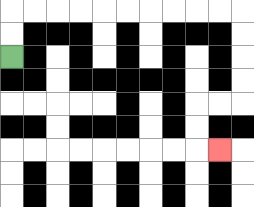{'start': '[0, 2]', 'end': '[9, 6]', 'path_directions': 'U,U,R,R,R,R,R,R,R,R,R,R,D,D,D,D,L,L,D,D,R', 'path_coordinates': '[[0, 2], [0, 1], [0, 0], [1, 0], [2, 0], [3, 0], [4, 0], [5, 0], [6, 0], [7, 0], [8, 0], [9, 0], [10, 0], [10, 1], [10, 2], [10, 3], [10, 4], [9, 4], [8, 4], [8, 5], [8, 6], [9, 6]]'}